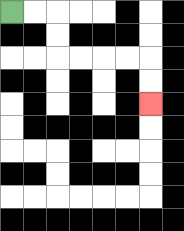{'start': '[0, 0]', 'end': '[6, 4]', 'path_directions': 'R,R,D,D,R,R,R,R,D,D', 'path_coordinates': '[[0, 0], [1, 0], [2, 0], [2, 1], [2, 2], [3, 2], [4, 2], [5, 2], [6, 2], [6, 3], [6, 4]]'}